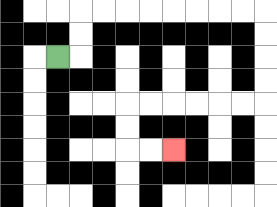{'start': '[2, 2]', 'end': '[7, 6]', 'path_directions': 'R,U,U,R,R,R,R,R,R,R,R,D,D,D,D,L,L,L,L,L,L,D,D,R,R', 'path_coordinates': '[[2, 2], [3, 2], [3, 1], [3, 0], [4, 0], [5, 0], [6, 0], [7, 0], [8, 0], [9, 0], [10, 0], [11, 0], [11, 1], [11, 2], [11, 3], [11, 4], [10, 4], [9, 4], [8, 4], [7, 4], [6, 4], [5, 4], [5, 5], [5, 6], [6, 6], [7, 6]]'}